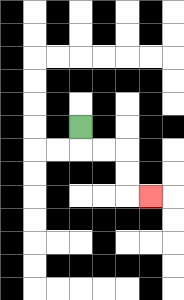{'start': '[3, 5]', 'end': '[6, 8]', 'path_directions': 'D,R,R,D,D,R', 'path_coordinates': '[[3, 5], [3, 6], [4, 6], [5, 6], [5, 7], [5, 8], [6, 8]]'}